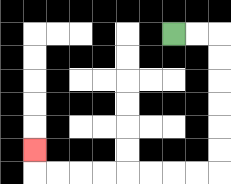{'start': '[7, 1]', 'end': '[1, 6]', 'path_directions': 'R,R,D,D,D,D,D,D,L,L,L,L,L,L,L,L,U', 'path_coordinates': '[[7, 1], [8, 1], [9, 1], [9, 2], [9, 3], [9, 4], [9, 5], [9, 6], [9, 7], [8, 7], [7, 7], [6, 7], [5, 7], [4, 7], [3, 7], [2, 7], [1, 7], [1, 6]]'}